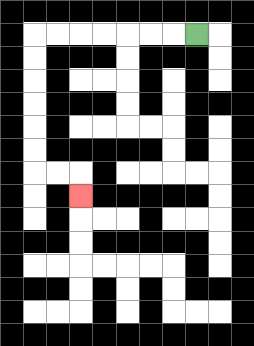{'start': '[8, 1]', 'end': '[3, 8]', 'path_directions': 'L,L,L,L,L,L,L,D,D,D,D,D,D,R,R,D', 'path_coordinates': '[[8, 1], [7, 1], [6, 1], [5, 1], [4, 1], [3, 1], [2, 1], [1, 1], [1, 2], [1, 3], [1, 4], [1, 5], [1, 6], [1, 7], [2, 7], [3, 7], [3, 8]]'}